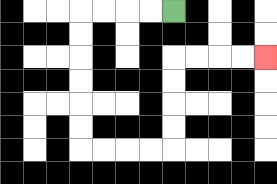{'start': '[7, 0]', 'end': '[11, 2]', 'path_directions': 'L,L,L,L,D,D,D,D,D,D,R,R,R,R,U,U,U,U,R,R,R,R', 'path_coordinates': '[[7, 0], [6, 0], [5, 0], [4, 0], [3, 0], [3, 1], [3, 2], [3, 3], [3, 4], [3, 5], [3, 6], [4, 6], [5, 6], [6, 6], [7, 6], [7, 5], [7, 4], [7, 3], [7, 2], [8, 2], [9, 2], [10, 2], [11, 2]]'}